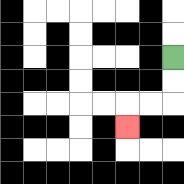{'start': '[7, 2]', 'end': '[5, 5]', 'path_directions': 'D,D,L,L,D', 'path_coordinates': '[[7, 2], [7, 3], [7, 4], [6, 4], [5, 4], [5, 5]]'}